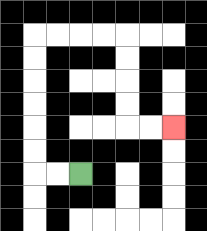{'start': '[3, 7]', 'end': '[7, 5]', 'path_directions': 'L,L,U,U,U,U,U,U,R,R,R,R,D,D,D,D,R,R', 'path_coordinates': '[[3, 7], [2, 7], [1, 7], [1, 6], [1, 5], [1, 4], [1, 3], [1, 2], [1, 1], [2, 1], [3, 1], [4, 1], [5, 1], [5, 2], [5, 3], [5, 4], [5, 5], [6, 5], [7, 5]]'}